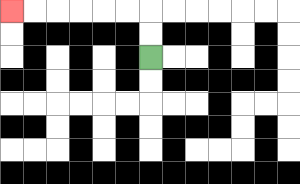{'start': '[6, 2]', 'end': '[0, 0]', 'path_directions': 'U,U,L,L,L,L,L,L', 'path_coordinates': '[[6, 2], [6, 1], [6, 0], [5, 0], [4, 0], [3, 0], [2, 0], [1, 0], [0, 0]]'}